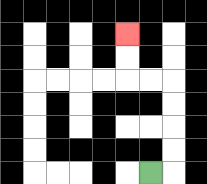{'start': '[6, 7]', 'end': '[5, 1]', 'path_directions': 'R,U,U,U,U,L,L,U,U', 'path_coordinates': '[[6, 7], [7, 7], [7, 6], [7, 5], [7, 4], [7, 3], [6, 3], [5, 3], [5, 2], [5, 1]]'}